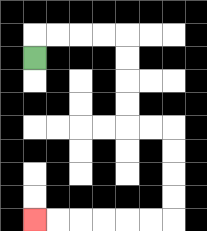{'start': '[1, 2]', 'end': '[1, 9]', 'path_directions': 'U,R,R,R,R,D,D,D,D,R,R,D,D,D,D,L,L,L,L,L,L', 'path_coordinates': '[[1, 2], [1, 1], [2, 1], [3, 1], [4, 1], [5, 1], [5, 2], [5, 3], [5, 4], [5, 5], [6, 5], [7, 5], [7, 6], [7, 7], [7, 8], [7, 9], [6, 9], [5, 9], [4, 9], [3, 9], [2, 9], [1, 9]]'}